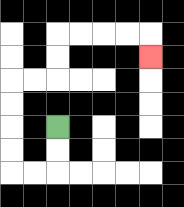{'start': '[2, 5]', 'end': '[6, 2]', 'path_directions': 'D,D,L,L,U,U,U,U,R,R,U,U,R,R,R,R,D', 'path_coordinates': '[[2, 5], [2, 6], [2, 7], [1, 7], [0, 7], [0, 6], [0, 5], [0, 4], [0, 3], [1, 3], [2, 3], [2, 2], [2, 1], [3, 1], [4, 1], [5, 1], [6, 1], [6, 2]]'}